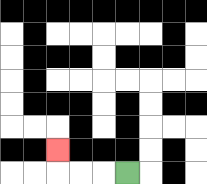{'start': '[5, 7]', 'end': '[2, 6]', 'path_directions': 'L,L,L,U', 'path_coordinates': '[[5, 7], [4, 7], [3, 7], [2, 7], [2, 6]]'}